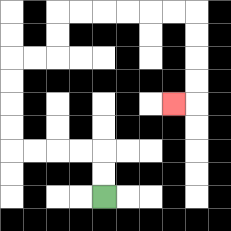{'start': '[4, 8]', 'end': '[7, 4]', 'path_directions': 'U,U,L,L,L,L,U,U,U,U,R,R,U,U,R,R,R,R,R,R,D,D,D,D,L', 'path_coordinates': '[[4, 8], [4, 7], [4, 6], [3, 6], [2, 6], [1, 6], [0, 6], [0, 5], [0, 4], [0, 3], [0, 2], [1, 2], [2, 2], [2, 1], [2, 0], [3, 0], [4, 0], [5, 0], [6, 0], [7, 0], [8, 0], [8, 1], [8, 2], [8, 3], [8, 4], [7, 4]]'}